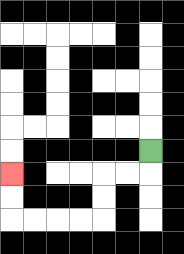{'start': '[6, 6]', 'end': '[0, 7]', 'path_directions': 'D,L,L,D,D,L,L,L,L,U,U', 'path_coordinates': '[[6, 6], [6, 7], [5, 7], [4, 7], [4, 8], [4, 9], [3, 9], [2, 9], [1, 9], [0, 9], [0, 8], [0, 7]]'}